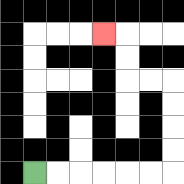{'start': '[1, 7]', 'end': '[4, 1]', 'path_directions': 'R,R,R,R,R,R,U,U,U,U,L,L,U,U,L', 'path_coordinates': '[[1, 7], [2, 7], [3, 7], [4, 7], [5, 7], [6, 7], [7, 7], [7, 6], [7, 5], [7, 4], [7, 3], [6, 3], [5, 3], [5, 2], [5, 1], [4, 1]]'}